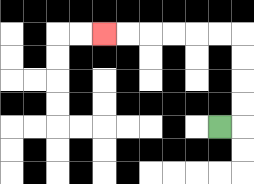{'start': '[9, 5]', 'end': '[4, 1]', 'path_directions': 'R,U,U,U,U,L,L,L,L,L,L', 'path_coordinates': '[[9, 5], [10, 5], [10, 4], [10, 3], [10, 2], [10, 1], [9, 1], [8, 1], [7, 1], [6, 1], [5, 1], [4, 1]]'}